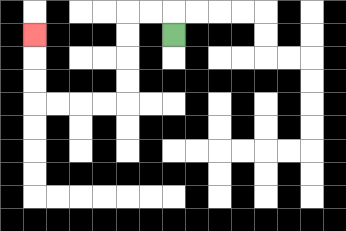{'start': '[7, 1]', 'end': '[1, 1]', 'path_directions': 'U,L,L,D,D,D,D,L,L,L,L,U,U,U', 'path_coordinates': '[[7, 1], [7, 0], [6, 0], [5, 0], [5, 1], [5, 2], [5, 3], [5, 4], [4, 4], [3, 4], [2, 4], [1, 4], [1, 3], [1, 2], [1, 1]]'}